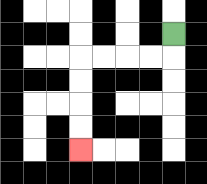{'start': '[7, 1]', 'end': '[3, 6]', 'path_directions': 'D,L,L,L,L,D,D,D,D', 'path_coordinates': '[[7, 1], [7, 2], [6, 2], [5, 2], [4, 2], [3, 2], [3, 3], [3, 4], [3, 5], [3, 6]]'}